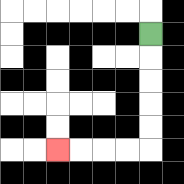{'start': '[6, 1]', 'end': '[2, 6]', 'path_directions': 'D,D,D,D,D,L,L,L,L', 'path_coordinates': '[[6, 1], [6, 2], [6, 3], [6, 4], [6, 5], [6, 6], [5, 6], [4, 6], [3, 6], [2, 6]]'}